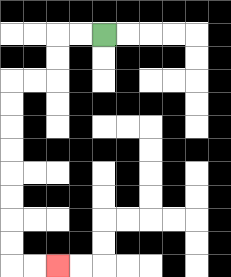{'start': '[4, 1]', 'end': '[2, 11]', 'path_directions': 'L,L,D,D,L,L,D,D,D,D,D,D,D,D,R,R', 'path_coordinates': '[[4, 1], [3, 1], [2, 1], [2, 2], [2, 3], [1, 3], [0, 3], [0, 4], [0, 5], [0, 6], [0, 7], [0, 8], [0, 9], [0, 10], [0, 11], [1, 11], [2, 11]]'}